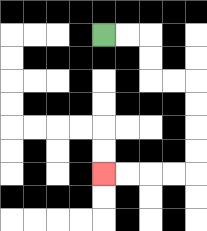{'start': '[4, 1]', 'end': '[4, 7]', 'path_directions': 'R,R,D,D,R,R,D,D,D,D,L,L,L,L', 'path_coordinates': '[[4, 1], [5, 1], [6, 1], [6, 2], [6, 3], [7, 3], [8, 3], [8, 4], [8, 5], [8, 6], [8, 7], [7, 7], [6, 7], [5, 7], [4, 7]]'}